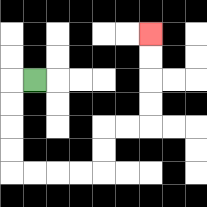{'start': '[1, 3]', 'end': '[6, 1]', 'path_directions': 'L,D,D,D,D,R,R,R,R,U,U,R,R,U,U,U,U', 'path_coordinates': '[[1, 3], [0, 3], [0, 4], [0, 5], [0, 6], [0, 7], [1, 7], [2, 7], [3, 7], [4, 7], [4, 6], [4, 5], [5, 5], [6, 5], [6, 4], [6, 3], [6, 2], [6, 1]]'}